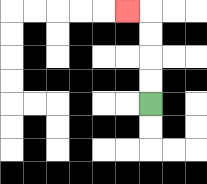{'start': '[6, 4]', 'end': '[5, 0]', 'path_directions': 'U,U,U,U,L', 'path_coordinates': '[[6, 4], [6, 3], [6, 2], [6, 1], [6, 0], [5, 0]]'}